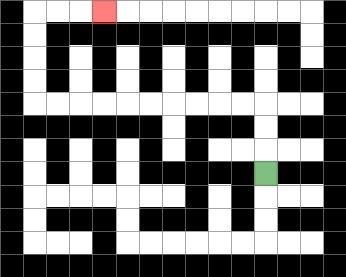{'start': '[11, 7]', 'end': '[4, 0]', 'path_directions': 'U,U,U,L,L,L,L,L,L,L,L,L,L,U,U,U,U,R,R,R', 'path_coordinates': '[[11, 7], [11, 6], [11, 5], [11, 4], [10, 4], [9, 4], [8, 4], [7, 4], [6, 4], [5, 4], [4, 4], [3, 4], [2, 4], [1, 4], [1, 3], [1, 2], [1, 1], [1, 0], [2, 0], [3, 0], [4, 0]]'}